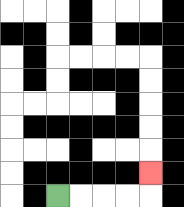{'start': '[2, 8]', 'end': '[6, 7]', 'path_directions': 'R,R,R,R,U', 'path_coordinates': '[[2, 8], [3, 8], [4, 8], [5, 8], [6, 8], [6, 7]]'}